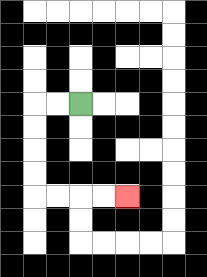{'start': '[3, 4]', 'end': '[5, 8]', 'path_directions': 'L,L,D,D,D,D,R,R,R,R', 'path_coordinates': '[[3, 4], [2, 4], [1, 4], [1, 5], [1, 6], [1, 7], [1, 8], [2, 8], [3, 8], [4, 8], [5, 8]]'}